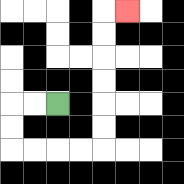{'start': '[2, 4]', 'end': '[5, 0]', 'path_directions': 'L,L,D,D,R,R,R,R,U,U,U,U,U,U,R', 'path_coordinates': '[[2, 4], [1, 4], [0, 4], [0, 5], [0, 6], [1, 6], [2, 6], [3, 6], [4, 6], [4, 5], [4, 4], [4, 3], [4, 2], [4, 1], [4, 0], [5, 0]]'}